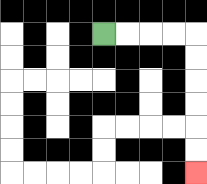{'start': '[4, 1]', 'end': '[8, 7]', 'path_directions': 'R,R,R,R,D,D,D,D,D,D', 'path_coordinates': '[[4, 1], [5, 1], [6, 1], [7, 1], [8, 1], [8, 2], [8, 3], [8, 4], [8, 5], [8, 6], [8, 7]]'}